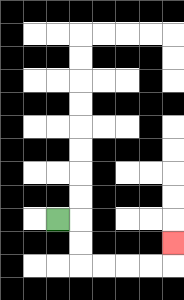{'start': '[2, 9]', 'end': '[7, 10]', 'path_directions': 'R,D,D,R,R,R,R,U', 'path_coordinates': '[[2, 9], [3, 9], [3, 10], [3, 11], [4, 11], [5, 11], [6, 11], [7, 11], [7, 10]]'}